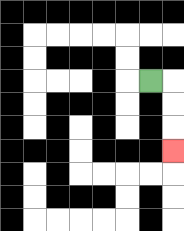{'start': '[6, 3]', 'end': '[7, 6]', 'path_directions': 'R,D,D,D', 'path_coordinates': '[[6, 3], [7, 3], [7, 4], [7, 5], [7, 6]]'}